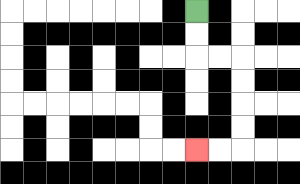{'start': '[8, 0]', 'end': '[8, 6]', 'path_directions': 'D,D,R,R,D,D,D,D,L,L', 'path_coordinates': '[[8, 0], [8, 1], [8, 2], [9, 2], [10, 2], [10, 3], [10, 4], [10, 5], [10, 6], [9, 6], [8, 6]]'}